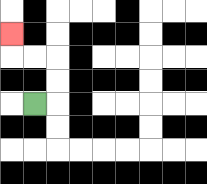{'start': '[1, 4]', 'end': '[0, 1]', 'path_directions': 'R,U,U,L,L,U', 'path_coordinates': '[[1, 4], [2, 4], [2, 3], [2, 2], [1, 2], [0, 2], [0, 1]]'}